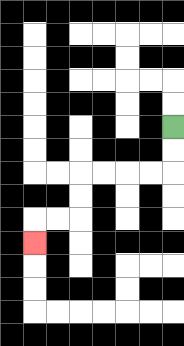{'start': '[7, 5]', 'end': '[1, 10]', 'path_directions': 'D,D,L,L,L,L,D,D,L,L,D', 'path_coordinates': '[[7, 5], [7, 6], [7, 7], [6, 7], [5, 7], [4, 7], [3, 7], [3, 8], [3, 9], [2, 9], [1, 9], [1, 10]]'}